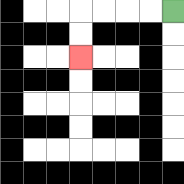{'start': '[7, 0]', 'end': '[3, 2]', 'path_directions': 'L,L,L,L,D,D', 'path_coordinates': '[[7, 0], [6, 0], [5, 0], [4, 0], [3, 0], [3, 1], [3, 2]]'}